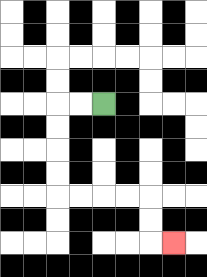{'start': '[4, 4]', 'end': '[7, 10]', 'path_directions': 'L,L,D,D,D,D,R,R,R,R,D,D,R', 'path_coordinates': '[[4, 4], [3, 4], [2, 4], [2, 5], [2, 6], [2, 7], [2, 8], [3, 8], [4, 8], [5, 8], [6, 8], [6, 9], [6, 10], [7, 10]]'}